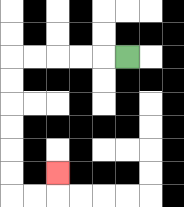{'start': '[5, 2]', 'end': '[2, 7]', 'path_directions': 'L,L,L,L,L,D,D,D,D,D,D,R,R,U', 'path_coordinates': '[[5, 2], [4, 2], [3, 2], [2, 2], [1, 2], [0, 2], [0, 3], [0, 4], [0, 5], [0, 6], [0, 7], [0, 8], [1, 8], [2, 8], [2, 7]]'}